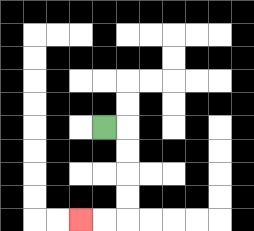{'start': '[4, 5]', 'end': '[3, 9]', 'path_directions': 'R,D,D,D,D,L,L', 'path_coordinates': '[[4, 5], [5, 5], [5, 6], [5, 7], [5, 8], [5, 9], [4, 9], [3, 9]]'}